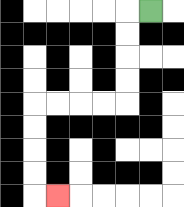{'start': '[6, 0]', 'end': '[2, 8]', 'path_directions': 'L,D,D,D,D,L,L,L,L,D,D,D,D,R', 'path_coordinates': '[[6, 0], [5, 0], [5, 1], [5, 2], [5, 3], [5, 4], [4, 4], [3, 4], [2, 4], [1, 4], [1, 5], [1, 6], [1, 7], [1, 8], [2, 8]]'}